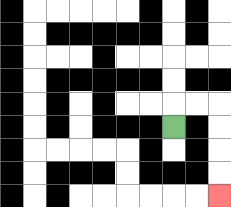{'start': '[7, 5]', 'end': '[9, 8]', 'path_directions': 'U,R,R,D,D,D,D', 'path_coordinates': '[[7, 5], [7, 4], [8, 4], [9, 4], [9, 5], [9, 6], [9, 7], [9, 8]]'}